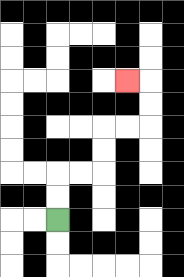{'start': '[2, 9]', 'end': '[5, 3]', 'path_directions': 'U,U,R,R,U,U,R,R,U,U,L', 'path_coordinates': '[[2, 9], [2, 8], [2, 7], [3, 7], [4, 7], [4, 6], [4, 5], [5, 5], [6, 5], [6, 4], [6, 3], [5, 3]]'}